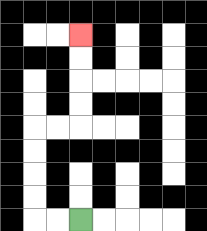{'start': '[3, 9]', 'end': '[3, 1]', 'path_directions': 'L,L,U,U,U,U,R,R,U,U,U,U', 'path_coordinates': '[[3, 9], [2, 9], [1, 9], [1, 8], [1, 7], [1, 6], [1, 5], [2, 5], [3, 5], [3, 4], [3, 3], [3, 2], [3, 1]]'}